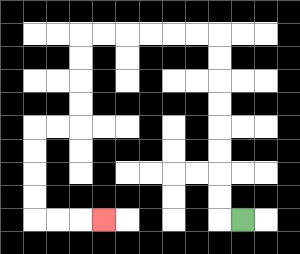{'start': '[10, 9]', 'end': '[4, 9]', 'path_directions': 'L,U,U,U,U,U,U,U,U,L,L,L,L,L,L,D,D,D,D,L,L,D,D,D,D,R,R,R', 'path_coordinates': '[[10, 9], [9, 9], [9, 8], [9, 7], [9, 6], [9, 5], [9, 4], [9, 3], [9, 2], [9, 1], [8, 1], [7, 1], [6, 1], [5, 1], [4, 1], [3, 1], [3, 2], [3, 3], [3, 4], [3, 5], [2, 5], [1, 5], [1, 6], [1, 7], [1, 8], [1, 9], [2, 9], [3, 9], [4, 9]]'}